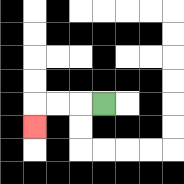{'start': '[4, 4]', 'end': '[1, 5]', 'path_directions': 'L,L,L,D', 'path_coordinates': '[[4, 4], [3, 4], [2, 4], [1, 4], [1, 5]]'}